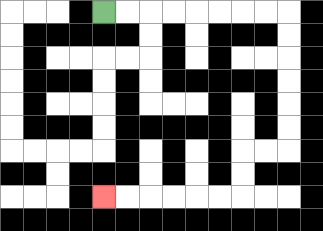{'start': '[4, 0]', 'end': '[4, 8]', 'path_directions': 'R,R,R,R,R,R,R,R,D,D,D,D,D,D,L,L,D,D,L,L,L,L,L,L', 'path_coordinates': '[[4, 0], [5, 0], [6, 0], [7, 0], [8, 0], [9, 0], [10, 0], [11, 0], [12, 0], [12, 1], [12, 2], [12, 3], [12, 4], [12, 5], [12, 6], [11, 6], [10, 6], [10, 7], [10, 8], [9, 8], [8, 8], [7, 8], [6, 8], [5, 8], [4, 8]]'}